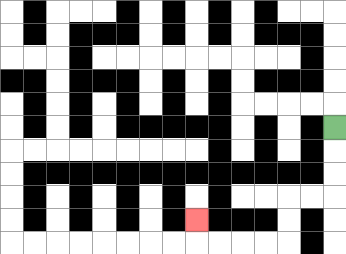{'start': '[14, 5]', 'end': '[8, 9]', 'path_directions': 'D,D,D,L,L,D,D,L,L,L,L,U', 'path_coordinates': '[[14, 5], [14, 6], [14, 7], [14, 8], [13, 8], [12, 8], [12, 9], [12, 10], [11, 10], [10, 10], [9, 10], [8, 10], [8, 9]]'}